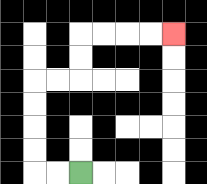{'start': '[3, 7]', 'end': '[7, 1]', 'path_directions': 'L,L,U,U,U,U,R,R,U,U,R,R,R,R', 'path_coordinates': '[[3, 7], [2, 7], [1, 7], [1, 6], [1, 5], [1, 4], [1, 3], [2, 3], [3, 3], [3, 2], [3, 1], [4, 1], [5, 1], [6, 1], [7, 1]]'}